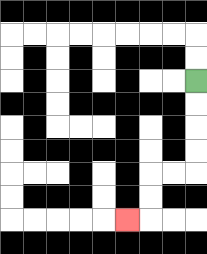{'start': '[8, 3]', 'end': '[5, 9]', 'path_directions': 'D,D,D,D,L,L,D,D,L', 'path_coordinates': '[[8, 3], [8, 4], [8, 5], [8, 6], [8, 7], [7, 7], [6, 7], [6, 8], [6, 9], [5, 9]]'}